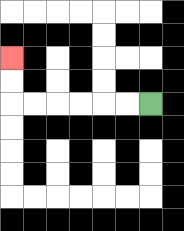{'start': '[6, 4]', 'end': '[0, 2]', 'path_directions': 'L,L,L,L,L,L,U,U', 'path_coordinates': '[[6, 4], [5, 4], [4, 4], [3, 4], [2, 4], [1, 4], [0, 4], [0, 3], [0, 2]]'}